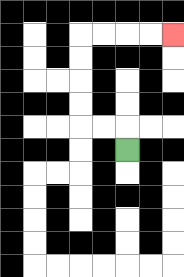{'start': '[5, 6]', 'end': '[7, 1]', 'path_directions': 'U,L,L,U,U,U,U,R,R,R,R', 'path_coordinates': '[[5, 6], [5, 5], [4, 5], [3, 5], [3, 4], [3, 3], [3, 2], [3, 1], [4, 1], [5, 1], [6, 1], [7, 1]]'}